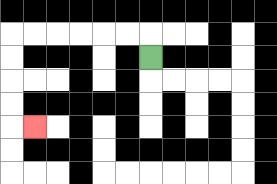{'start': '[6, 2]', 'end': '[1, 5]', 'path_directions': 'U,L,L,L,L,L,L,D,D,D,D,R', 'path_coordinates': '[[6, 2], [6, 1], [5, 1], [4, 1], [3, 1], [2, 1], [1, 1], [0, 1], [0, 2], [0, 3], [0, 4], [0, 5], [1, 5]]'}